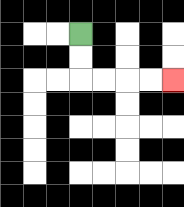{'start': '[3, 1]', 'end': '[7, 3]', 'path_directions': 'D,D,R,R,R,R', 'path_coordinates': '[[3, 1], [3, 2], [3, 3], [4, 3], [5, 3], [6, 3], [7, 3]]'}